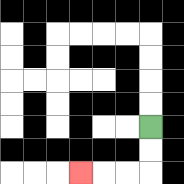{'start': '[6, 5]', 'end': '[3, 7]', 'path_directions': 'D,D,L,L,L', 'path_coordinates': '[[6, 5], [6, 6], [6, 7], [5, 7], [4, 7], [3, 7]]'}